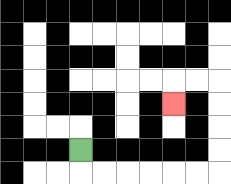{'start': '[3, 6]', 'end': '[7, 4]', 'path_directions': 'D,R,R,R,R,R,R,U,U,U,U,L,L,D', 'path_coordinates': '[[3, 6], [3, 7], [4, 7], [5, 7], [6, 7], [7, 7], [8, 7], [9, 7], [9, 6], [9, 5], [9, 4], [9, 3], [8, 3], [7, 3], [7, 4]]'}